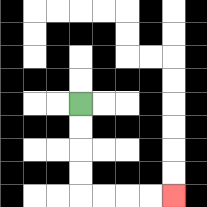{'start': '[3, 4]', 'end': '[7, 8]', 'path_directions': 'D,D,D,D,R,R,R,R', 'path_coordinates': '[[3, 4], [3, 5], [3, 6], [3, 7], [3, 8], [4, 8], [5, 8], [6, 8], [7, 8]]'}